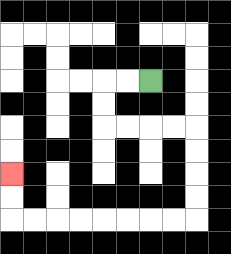{'start': '[6, 3]', 'end': '[0, 7]', 'path_directions': 'L,L,D,D,R,R,R,R,D,D,D,D,L,L,L,L,L,L,L,L,U,U', 'path_coordinates': '[[6, 3], [5, 3], [4, 3], [4, 4], [4, 5], [5, 5], [6, 5], [7, 5], [8, 5], [8, 6], [8, 7], [8, 8], [8, 9], [7, 9], [6, 9], [5, 9], [4, 9], [3, 9], [2, 9], [1, 9], [0, 9], [0, 8], [0, 7]]'}